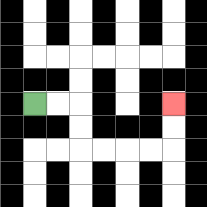{'start': '[1, 4]', 'end': '[7, 4]', 'path_directions': 'R,R,D,D,R,R,R,R,U,U', 'path_coordinates': '[[1, 4], [2, 4], [3, 4], [3, 5], [3, 6], [4, 6], [5, 6], [6, 6], [7, 6], [7, 5], [7, 4]]'}